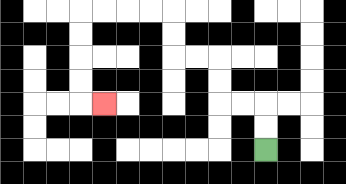{'start': '[11, 6]', 'end': '[4, 4]', 'path_directions': 'U,U,L,L,U,U,L,L,U,U,L,L,L,L,D,D,D,D,R', 'path_coordinates': '[[11, 6], [11, 5], [11, 4], [10, 4], [9, 4], [9, 3], [9, 2], [8, 2], [7, 2], [7, 1], [7, 0], [6, 0], [5, 0], [4, 0], [3, 0], [3, 1], [3, 2], [3, 3], [3, 4], [4, 4]]'}